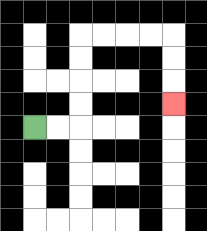{'start': '[1, 5]', 'end': '[7, 4]', 'path_directions': 'R,R,U,U,U,U,R,R,R,R,D,D,D', 'path_coordinates': '[[1, 5], [2, 5], [3, 5], [3, 4], [3, 3], [3, 2], [3, 1], [4, 1], [5, 1], [6, 1], [7, 1], [7, 2], [7, 3], [7, 4]]'}